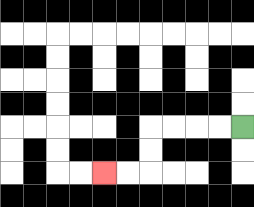{'start': '[10, 5]', 'end': '[4, 7]', 'path_directions': 'L,L,L,L,D,D,L,L', 'path_coordinates': '[[10, 5], [9, 5], [8, 5], [7, 5], [6, 5], [6, 6], [6, 7], [5, 7], [4, 7]]'}